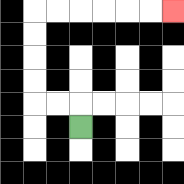{'start': '[3, 5]', 'end': '[7, 0]', 'path_directions': 'U,L,L,U,U,U,U,R,R,R,R,R,R', 'path_coordinates': '[[3, 5], [3, 4], [2, 4], [1, 4], [1, 3], [1, 2], [1, 1], [1, 0], [2, 0], [3, 0], [4, 0], [5, 0], [6, 0], [7, 0]]'}